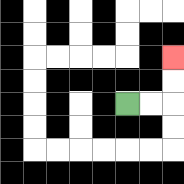{'start': '[5, 4]', 'end': '[7, 2]', 'path_directions': 'R,R,U,U', 'path_coordinates': '[[5, 4], [6, 4], [7, 4], [7, 3], [7, 2]]'}